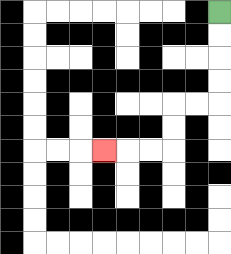{'start': '[9, 0]', 'end': '[4, 6]', 'path_directions': 'D,D,D,D,L,L,D,D,L,L,L', 'path_coordinates': '[[9, 0], [9, 1], [9, 2], [9, 3], [9, 4], [8, 4], [7, 4], [7, 5], [7, 6], [6, 6], [5, 6], [4, 6]]'}